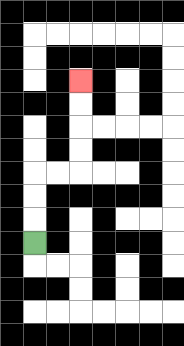{'start': '[1, 10]', 'end': '[3, 3]', 'path_directions': 'U,U,U,R,R,U,U,U,U', 'path_coordinates': '[[1, 10], [1, 9], [1, 8], [1, 7], [2, 7], [3, 7], [3, 6], [3, 5], [3, 4], [3, 3]]'}